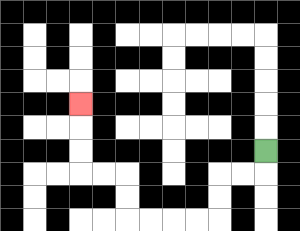{'start': '[11, 6]', 'end': '[3, 4]', 'path_directions': 'D,L,L,D,D,L,L,L,L,U,U,L,L,U,U,U', 'path_coordinates': '[[11, 6], [11, 7], [10, 7], [9, 7], [9, 8], [9, 9], [8, 9], [7, 9], [6, 9], [5, 9], [5, 8], [5, 7], [4, 7], [3, 7], [3, 6], [3, 5], [3, 4]]'}